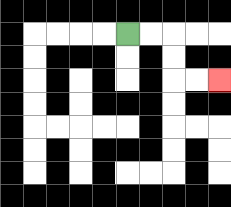{'start': '[5, 1]', 'end': '[9, 3]', 'path_directions': 'R,R,D,D,R,R', 'path_coordinates': '[[5, 1], [6, 1], [7, 1], [7, 2], [7, 3], [8, 3], [9, 3]]'}